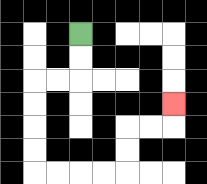{'start': '[3, 1]', 'end': '[7, 4]', 'path_directions': 'D,D,L,L,D,D,D,D,R,R,R,R,U,U,R,R,U', 'path_coordinates': '[[3, 1], [3, 2], [3, 3], [2, 3], [1, 3], [1, 4], [1, 5], [1, 6], [1, 7], [2, 7], [3, 7], [4, 7], [5, 7], [5, 6], [5, 5], [6, 5], [7, 5], [7, 4]]'}